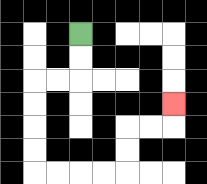{'start': '[3, 1]', 'end': '[7, 4]', 'path_directions': 'D,D,L,L,D,D,D,D,R,R,R,R,U,U,R,R,U', 'path_coordinates': '[[3, 1], [3, 2], [3, 3], [2, 3], [1, 3], [1, 4], [1, 5], [1, 6], [1, 7], [2, 7], [3, 7], [4, 7], [5, 7], [5, 6], [5, 5], [6, 5], [7, 5], [7, 4]]'}